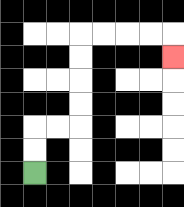{'start': '[1, 7]', 'end': '[7, 2]', 'path_directions': 'U,U,R,R,U,U,U,U,R,R,R,R,D', 'path_coordinates': '[[1, 7], [1, 6], [1, 5], [2, 5], [3, 5], [3, 4], [3, 3], [3, 2], [3, 1], [4, 1], [5, 1], [6, 1], [7, 1], [7, 2]]'}